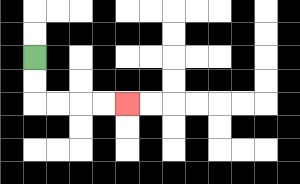{'start': '[1, 2]', 'end': '[5, 4]', 'path_directions': 'D,D,R,R,R,R', 'path_coordinates': '[[1, 2], [1, 3], [1, 4], [2, 4], [3, 4], [4, 4], [5, 4]]'}